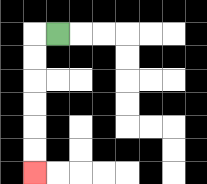{'start': '[2, 1]', 'end': '[1, 7]', 'path_directions': 'L,D,D,D,D,D,D', 'path_coordinates': '[[2, 1], [1, 1], [1, 2], [1, 3], [1, 4], [1, 5], [1, 6], [1, 7]]'}